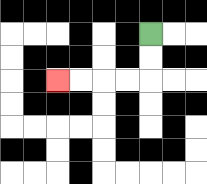{'start': '[6, 1]', 'end': '[2, 3]', 'path_directions': 'D,D,L,L,L,L', 'path_coordinates': '[[6, 1], [6, 2], [6, 3], [5, 3], [4, 3], [3, 3], [2, 3]]'}